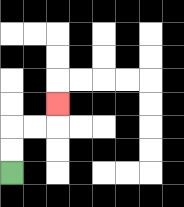{'start': '[0, 7]', 'end': '[2, 4]', 'path_directions': 'U,U,R,R,U', 'path_coordinates': '[[0, 7], [0, 6], [0, 5], [1, 5], [2, 5], [2, 4]]'}